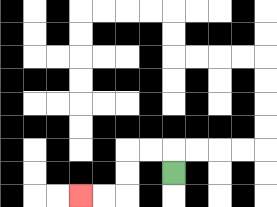{'start': '[7, 7]', 'end': '[3, 8]', 'path_directions': 'U,L,L,D,D,L,L', 'path_coordinates': '[[7, 7], [7, 6], [6, 6], [5, 6], [5, 7], [5, 8], [4, 8], [3, 8]]'}